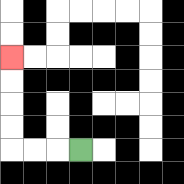{'start': '[3, 6]', 'end': '[0, 2]', 'path_directions': 'L,L,L,U,U,U,U', 'path_coordinates': '[[3, 6], [2, 6], [1, 6], [0, 6], [0, 5], [0, 4], [0, 3], [0, 2]]'}